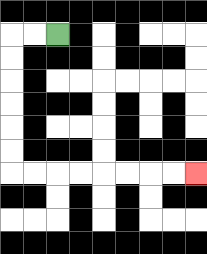{'start': '[2, 1]', 'end': '[8, 7]', 'path_directions': 'L,L,D,D,D,D,D,D,R,R,R,R,R,R,R,R', 'path_coordinates': '[[2, 1], [1, 1], [0, 1], [0, 2], [0, 3], [0, 4], [0, 5], [0, 6], [0, 7], [1, 7], [2, 7], [3, 7], [4, 7], [5, 7], [6, 7], [7, 7], [8, 7]]'}